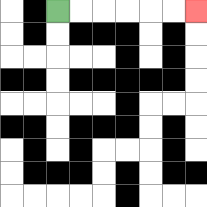{'start': '[2, 0]', 'end': '[8, 0]', 'path_directions': 'R,R,R,R,R,R', 'path_coordinates': '[[2, 0], [3, 0], [4, 0], [5, 0], [6, 0], [7, 0], [8, 0]]'}